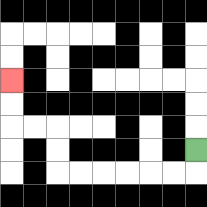{'start': '[8, 6]', 'end': '[0, 3]', 'path_directions': 'D,L,L,L,L,L,L,U,U,L,L,U,U', 'path_coordinates': '[[8, 6], [8, 7], [7, 7], [6, 7], [5, 7], [4, 7], [3, 7], [2, 7], [2, 6], [2, 5], [1, 5], [0, 5], [0, 4], [0, 3]]'}